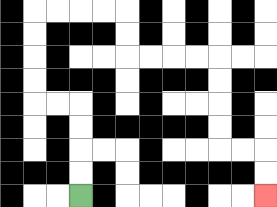{'start': '[3, 8]', 'end': '[11, 8]', 'path_directions': 'U,U,U,U,L,L,U,U,U,U,R,R,R,R,D,D,R,R,R,R,D,D,D,D,R,R,D,D', 'path_coordinates': '[[3, 8], [3, 7], [3, 6], [3, 5], [3, 4], [2, 4], [1, 4], [1, 3], [1, 2], [1, 1], [1, 0], [2, 0], [3, 0], [4, 0], [5, 0], [5, 1], [5, 2], [6, 2], [7, 2], [8, 2], [9, 2], [9, 3], [9, 4], [9, 5], [9, 6], [10, 6], [11, 6], [11, 7], [11, 8]]'}